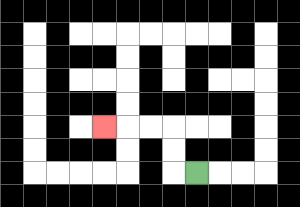{'start': '[8, 7]', 'end': '[4, 5]', 'path_directions': 'L,U,U,L,L,L', 'path_coordinates': '[[8, 7], [7, 7], [7, 6], [7, 5], [6, 5], [5, 5], [4, 5]]'}